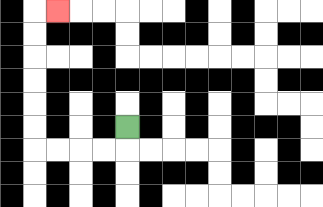{'start': '[5, 5]', 'end': '[2, 0]', 'path_directions': 'D,L,L,L,L,U,U,U,U,U,U,R', 'path_coordinates': '[[5, 5], [5, 6], [4, 6], [3, 6], [2, 6], [1, 6], [1, 5], [1, 4], [1, 3], [1, 2], [1, 1], [1, 0], [2, 0]]'}